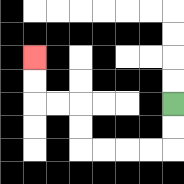{'start': '[7, 4]', 'end': '[1, 2]', 'path_directions': 'D,D,L,L,L,L,U,U,L,L,U,U', 'path_coordinates': '[[7, 4], [7, 5], [7, 6], [6, 6], [5, 6], [4, 6], [3, 6], [3, 5], [3, 4], [2, 4], [1, 4], [1, 3], [1, 2]]'}